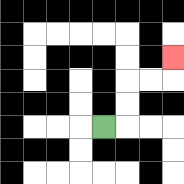{'start': '[4, 5]', 'end': '[7, 2]', 'path_directions': 'R,U,U,R,R,U', 'path_coordinates': '[[4, 5], [5, 5], [5, 4], [5, 3], [6, 3], [7, 3], [7, 2]]'}